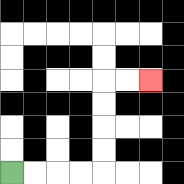{'start': '[0, 7]', 'end': '[6, 3]', 'path_directions': 'R,R,R,R,U,U,U,U,R,R', 'path_coordinates': '[[0, 7], [1, 7], [2, 7], [3, 7], [4, 7], [4, 6], [4, 5], [4, 4], [4, 3], [5, 3], [6, 3]]'}